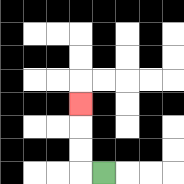{'start': '[4, 7]', 'end': '[3, 4]', 'path_directions': 'L,U,U,U', 'path_coordinates': '[[4, 7], [3, 7], [3, 6], [3, 5], [3, 4]]'}